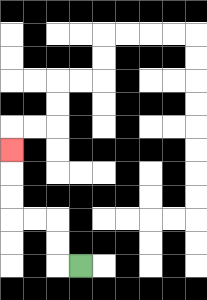{'start': '[3, 11]', 'end': '[0, 6]', 'path_directions': 'L,U,U,L,L,U,U,U', 'path_coordinates': '[[3, 11], [2, 11], [2, 10], [2, 9], [1, 9], [0, 9], [0, 8], [0, 7], [0, 6]]'}